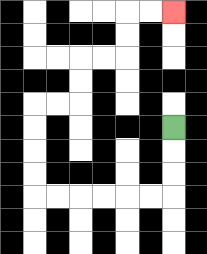{'start': '[7, 5]', 'end': '[7, 0]', 'path_directions': 'D,D,D,L,L,L,L,L,L,U,U,U,U,R,R,U,U,R,R,U,U,R,R', 'path_coordinates': '[[7, 5], [7, 6], [7, 7], [7, 8], [6, 8], [5, 8], [4, 8], [3, 8], [2, 8], [1, 8], [1, 7], [1, 6], [1, 5], [1, 4], [2, 4], [3, 4], [3, 3], [3, 2], [4, 2], [5, 2], [5, 1], [5, 0], [6, 0], [7, 0]]'}